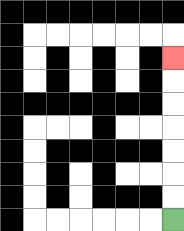{'start': '[7, 9]', 'end': '[7, 2]', 'path_directions': 'U,U,U,U,U,U,U', 'path_coordinates': '[[7, 9], [7, 8], [7, 7], [7, 6], [7, 5], [7, 4], [7, 3], [7, 2]]'}